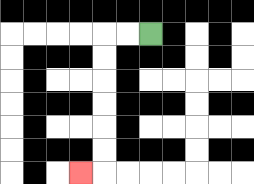{'start': '[6, 1]', 'end': '[3, 7]', 'path_directions': 'L,L,D,D,D,D,D,D,L', 'path_coordinates': '[[6, 1], [5, 1], [4, 1], [4, 2], [4, 3], [4, 4], [4, 5], [4, 6], [4, 7], [3, 7]]'}